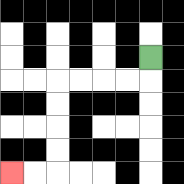{'start': '[6, 2]', 'end': '[0, 7]', 'path_directions': 'D,L,L,L,L,D,D,D,D,L,L', 'path_coordinates': '[[6, 2], [6, 3], [5, 3], [4, 3], [3, 3], [2, 3], [2, 4], [2, 5], [2, 6], [2, 7], [1, 7], [0, 7]]'}